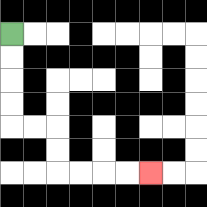{'start': '[0, 1]', 'end': '[6, 7]', 'path_directions': 'D,D,D,D,R,R,D,D,R,R,R,R', 'path_coordinates': '[[0, 1], [0, 2], [0, 3], [0, 4], [0, 5], [1, 5], [2, 5], [2, 6], [2, 7], [3, 7], [4, 7], [5, 7], [6, 7]]'}